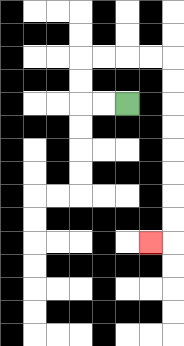{'start': '[5, 4]', 'end': '[6, 10]', 'path_directions': 'L,L,U,U,R,R,R,R,D,D,D,D,D,D,D,D,L', 'path_coordinates': '[[5, 4], [4, 4], [3, 4], [3, 3], [3, 2], [4, 2], [5, 2], [6, 2], [7, 2], [7, 3], [7, 4], [7, 5], [7, 6], [7, 7], [7, 8], [7, 9], [7, 10], [6, 10]]'}